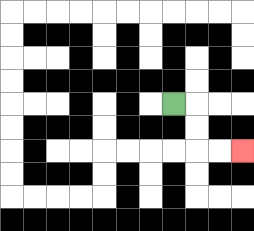{'start': '[7, 4]', 'end': '[10, 6]', 'path_directions': 'R,D,D,R,R', 'path_coordinates': '[[7, 4], [8, 4], [8, 5], [8, 6], [9, 6], [10, 6]]'}